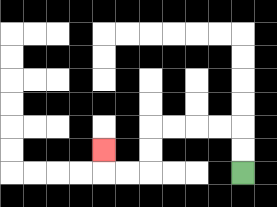{'start': '[10, 7]', 'end': '[4, 6]', 'path_directions': 'U,U,L,L,L,L,D,D,L,L,U', 'path_coordinates': '[[10, 7], [10, 6], [10, 5], [9, 5], [8, 5], [7, 5], [6, 5], [6, 6], [6, 7], [5, 7], [4, 7], [4, 6]]'}